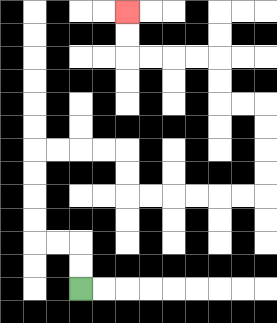{'start': '[3, 12]', 'end': '[5, 0]', 'path_directions': 'U,U,L,L,U,U,U,U,R,R,R,R,D,D,R,R,R,R,R,R,U,U,U,U,L,L,U,U,L,L,L,L,U,U', 'path_coordinates': '[[3, 12], [3, 11], [3, 10], [2, 10], [1, 10], [1, 9], [1, 8], [1, 7], [1, 6], [2, 6], [3, 6], [4, 6], [5, 6], [5, 7], [5, 8], [6, 8], [7, 8], [8, 8], [9, 8], [10, 8], [11, 8], [11, 7], [11, 6], [11, 5], [11, 4], [10, 4], [9, 4], [9, 3], [9, 2], [8, 2], [7, 2], [6, 2], [5, 2], [5, 1], [5, 0]]'}